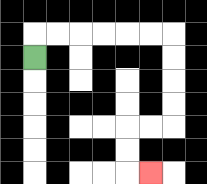{'start': '[1, 2]', 'end': '[6, 7]', 'path_directions': 'U,R,R,R,R,R,R,D,D,D,D,L,L,D,D,R', 'path_coordinates': '[[1, 2], [1, 1], [2, 1], [3, 1], [4, 1], [5, 1], [6, 1], [7, 1], [7, 2], [7, 3], [7, 4], [7, 5], [6, 5], [5, 5], [5, 6], [5, 7], [6, 7]]'}